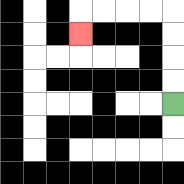{'start': '[7, 4]', 'end': '[3, 1]', 'path_directions': 'U,U,U,U,L,L,L,L,D', 'path_coordinates': '[[7, 4], [7, 3], [7, 2], [7, 1], [7, 0], [6, 0], [5, 0], [4, 0], [3, 0], [3, 1]]'}